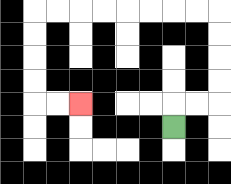{'start': '[7, 5]', 'end': '[3, 4]', 'path_directions': 'U,R,R,U,U,U,U,L,L,L,L,L,L,L,L,D,D,D,D,R,R', 'path_coordinates': '[[7, 5], [7, 4], [8, 4], [9, 4], [9, 3], [9, 2], [9, 1], [9, 0], [8, 0], [7, 0], [6, 0], [5, 0], [4, 0], [3, 0], [2, 0], [1, 0], [1, 1], [1, 2], [1, 3], [1, 4], [2, 4], [3, 4]]'}